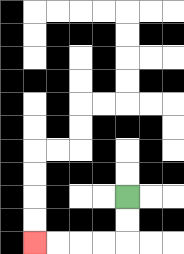{'start': '[5, 8]', 'end': '[1, 10]', 'path_directions': 'D,D,L,L,L,L', 'path_coordinates': '[[5, 8], [5, 9], [5, 10], [4, 10], [3, 10], [2, 10], [1, 10]]'}